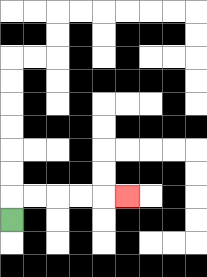{'start': '[0, 9]', 'end': '[5, 8]', 'path_directions': 'U,R,R,R,R,R', 'path_coordinates': '[[0, 9], [0, 8], [1, 8], [2, 8], [3, 8], [4, 8], [5, 8]]'}